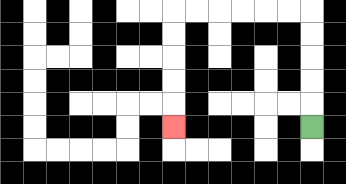{'start': '[13, 5]', 'end': '[7, 5]', 'path_directions': 'U,U,U,U,U,L,L,L,L,L,L,D,D,D,D,D', 'path_coordinates': '[[13, 5], [13, 4], [13, 3], [13, 2], [13, 1], [13, 0], [12, 0], [11, 0], [10, 0], [9, 0], [8, 0], [7, 0], [7, 1], [7, 2], [7, 3], [7, 4], [7, 5]]'}